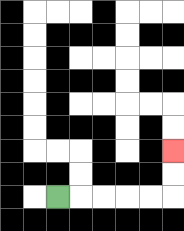{'start': '[2, 8]', 'end': '[7, 6]', 'path_directions': 'R,R,R,R,R,U,U', 'path_coordinates': '[[2, 8], [3, 8], [4, 8], [5, 8], [6, 8], [7, 8], [7, 7], [7, 6]]'}